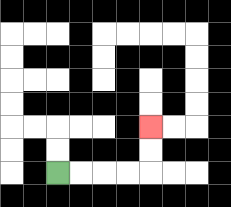{'start': '[2, 7]', 'end': '[6, 5]', 'path_directions': 'R,R,R,R,U,U', 'path_coordinates': '[[2, 7], [3, 7], [4, 7], [5, 7], [6, 7], [6, 6], [6, 5]]'}